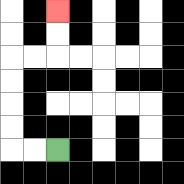{'start': '[2, 6]', 'end': '[2, 0]', 'path_directions': 'L,L,U,U,U,U,R,R,U,U', 'path_coordinates': '[[2, 6], [1, 6], [0, 6], [0, 5], [0, 4], [0, 3], [0, 2], [1, 2], [2, 2], [2, 1], [2, 0]]'}